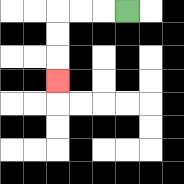{'start': '[5, 0]', 'end': '[2, 3]', 'path_directions': 'L,L,L,D,D,D', 'path_coordinates': '[[5, 0], [4, 0], [3, 0], [2, 0], [2, 1], [2, 2], [2, 3]]'}